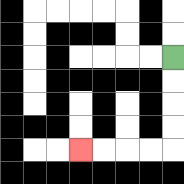{'start': '[7, 2]', 'end': '[3, 6]', 'path_directions': 'D,D,D,D,L,L,L,L', 'path_coordinates': '[[7, 2], [7, 3], [7, 4], [7, 5], [7, 6], [6, 6], [5, 6], [4, 6], [3, 6]]'}